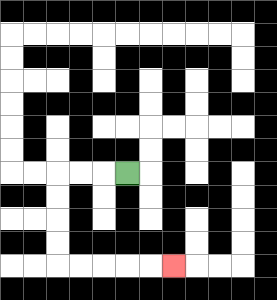{'start': '[5, 7]', 'end': '[7, 11]', 'path_directions': 'L,L,L,D,D,D,D,R,R,R,R,R', 'path_coordinates': '[[5, 7], [4, 7], [3, 7], [2, 7], [2, 8], [2, 9], [2, 10], [2, 11], [3, 11], [4, 11], [5, 11], [6, 11], [7, 11]]'}